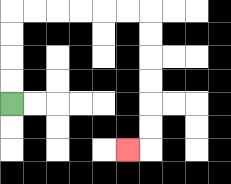{'start': '[0, 4]', 'end': '[5, 6]', 'path_directions': 'U,U,U,U,R,R,R,R,R,R,D,D,D,D,D,D,L', 'path_coordinates': '[[0, 4], [0, 3], [0, 2], [0, 1], [0, 0], [1, 0], [2, 0], [3, 0], [4, 0], [5, 0], [6, 0], [6, 1], [6, 2], [6, 3], [6, 4], [6, 5], [6, 6], [5, 6]]'}